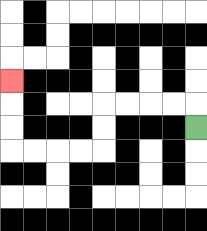{'start': '[8, 5]', 'end': '[0, 3]', 'path_directions': 'U,L,L,L,L,D,D,L,L,L,L,U,U,U', 'path_coordinates': '[[8, 5], [8, 4], [7, 4], [6, 4], [5, 4], [4, 4], [4, 5], [4, 6], [3, 6], [2, 6], [1, 6], [0, 6], [0, 5], [0, 4], [0, 3]]'}